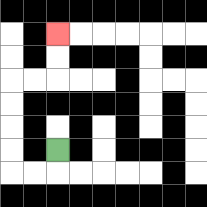{'start': '[2, 6]', 'end': '[2, 1]', 'path_directions': 'D,L,L,U,U,U,U,R,R,U,U', 'path_coordinates': '[[2, 6], [2, 7], [1, 7], [0, 7], [0, 6], [0, 5], [0, 4], [0, 3], [1, 3], [2, 3], [2, 2], [2, 1]]'}